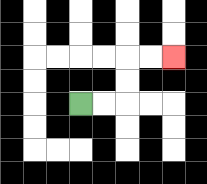{'start': '[3, 4]', 'end': '[7, 2]', 'path_directions': 'R,R,U,U,R,R', 'path_coordinates': '[[3, 4], [4, 4], [5, 4], [5, 3], [5, 2], [6, 2], [7, 2]]'}